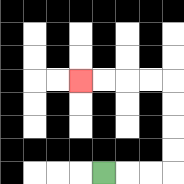{'start': '[4, 7]', 'end': '[3, 3]', 'path_directions': 'R,R,R,U,U,U,U,L,L,L,L', 'path_coordinates': '[[4, 7], [5, 7], [6, 7], [7, 7], [7, 6], [7, 5], [7, 4], [7, 3], [6, 3], [5, 3], [4, 3], [3, 3]]'}